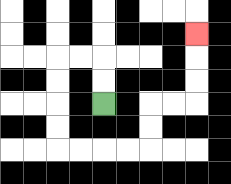{'start': '[4, 4]', 'end': '[8, 1]', 'path_directions': 'U,U,L,L,D,D,D,D,R,R,R,R,U,U,R,R,U,U,U', 'path_coordinates': '[[4, 4], [4, 3], [4, 2], [3, 2], [2, 2], [2, 3], [2, 4], [2, 5], [2, 6], [3, 6], [4, 6], [5, 6], [6, 6], [6, 5], [6, 4], [7, 4], [8, 4], [8, 3], [8, 2], [8, 1]]'}